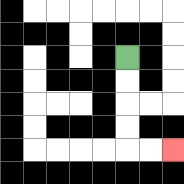{'start': '[5, 2]', 'end': '[7, 6]', 'path_directions': 'D,D,D,D,R,R', 'path_coordinates': '[[5, 2], [5, 3], [5, 4], [5, 5], [5, 6], [6, 6], [7, 6]]'}